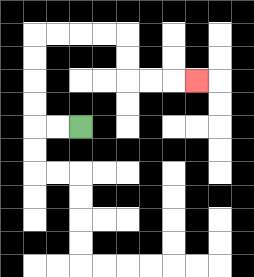{'start': '[3, 5]', 'end': '[8, 3]', 'path_directions': 'L,L,U,U,U,U,R,R,R,R,D,D,R,R,R', 'path_coordinates': '[[3, 5], [2, 5], [1, 5], [1, 4], [1, 3], [1, 2], [1, 1], [2, 1], [3, 1], [4, 1], [5, 1], [5, 2], [5, 3], [6, 3], [7, 3], [8, 3]]'}